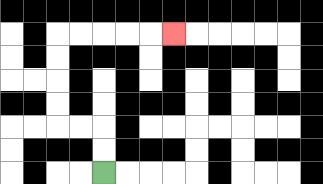{'start': '[4, 7]', 'end': '[7, 1]', 'path_directions': 'U,U,L,L,U,U,U,U,R,R,R,R,R', 'path_coordinates': '[[4, 7], [4, 6], [4, 5], [3, 5], [2, 5], [2, 4], [2, 3], [2, 2], [2, 1], [3, 1], [4, 1], [5, 1], [6, 1], [7, 1]]'}